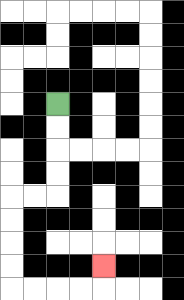{'start': '[2, 4]', 'end': '[4, 11]', 'path_directions': 'D,D,D,D,L,L,D,D,D,D,R,R,R,R,U', 'path_coordinates': '[[2, 4], [2, 5], [2, 6], [2, 7], [2, 8], [1, 8], [0, 8], [0, 9], [0, 10], [0, 11], [0, 12], [1, 12], [2, 12], [3, 12], [4, 12], [4, 11]]'}